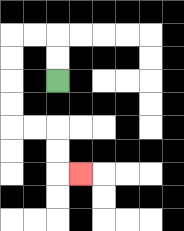{'start': '[2, 3]', 'end': '[3, 7]', 'path_directions': 'U,U,L,L,D,D,D,D,R,R,D,D,R', 'path_coordinates': '[[2, 3], [2, 2], [2, 1], [1, 1], [0, 1], [0, 2], [0, 3], [0, 4], [0, 5], [1, 5], [2, 5], [2, 6], [2, 7], [3, 7]]'}